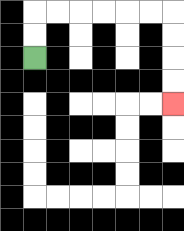{'start': '[1, 2]', 'end': '[7, 4]', 'path_directions': 'U,U,R,R,R,R,R,R,D,D,D,D', 'path_coordinates': '[[1, 2], [1, 1], [1, 0], [2, 0], [3, 0], [4, 0], [5, 0], [6, 0], [7, 0], [7, 1], [7, 2], [7, 3], [7, 4]]'}